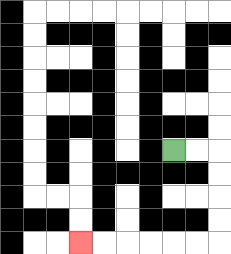{'start': '[7, 6]', 'end': '[3, 10]', 'path_directions': 'R,R,D,D,D,D,L,L,L,L,L,L', 'path_coordinates': '[[7, 6], [8, 6], [9, 6], [9, 7], [9, 8], [9, 9], [9, 10], [8, 10], [7, 10], [6, 10], [5, 10], [4, 10], [3, 10]]'}